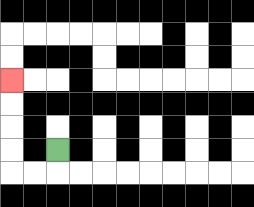{'start': '[2, 6]', 'end': '[0, 3]', 'path_directions': 'D,L,L,U,U,U,U', 'path_coordinates': '[[2, 6], [2, 7], [1, 7], [0, 7], [0, 6], [0, 5], [0, 4], [0, 3]]'}